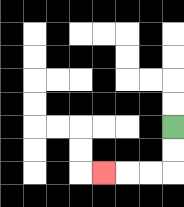{'start': '[7, 5]', 'end': '[4, 7]', 'path_directions': 'D,D,L,L,L', 'path_coordinates': '[[7, 5], [7, 6], [7, 7], [6, 7], [5, 7], [4, 7]]'}